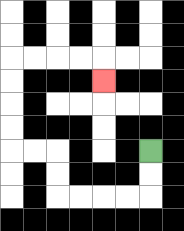{'start': '[6, 6]', 'end': '[4, 3]', 'path_directions': 'D,D,L,L,L,L,U,U,L,L,U,U,U,U,R,R,R,R,D', 'path_coordinates': '[[6, 6], [6, 7], [6, 8], [5, 8], [4, 8], [3, 8], [2, 8], [2, 7], [2, 6], [1, 6], [0, 6], [0, 5], [0, 4], [0, 3], [0, 2], [1, 2], [2, 2], [3, 2], [4, 2], [4, 3]]'}